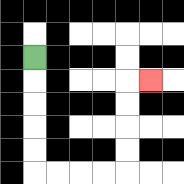{'start': '[1, 2]', 'end': '[6, 3]', 'path_directions': 'D,D,D,D,D,R,R,R,R,U,U,U,U,R', 'path_coordinates': '[[1, 2], [1, 3], [1, 4], [1, 5], [1, 6], [1, 7], [2, 7], [3, 7], [4, 7], [5, 7], [5, 6], [5, 5], [5, 4], [5, 3], [6, 3]]'}